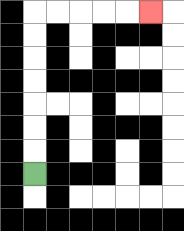{'start': '[1, 7]', 'end': '[6, 0]', 'path_directions': 'U,U,U,U,U,U,U,R,R,R,R,R', 'path_coordinates': '[[1, 7], [1, 6], [1, 5], [1, 4], [1, 3], [1, 2], [1, 1], [1, 0], [2, 0], [3, 0], [4, 0], [5, 0], [6, 0]]'}